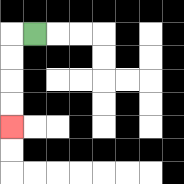{'start': '[1, 1]', 'end': '[0, 5]', 'path_directions': 'L,D,D,D,D', 'path_coordinates': '[[1, 1], [0, 1], [0, 2], [0, 3], [0, 4], [0, 5]]'}